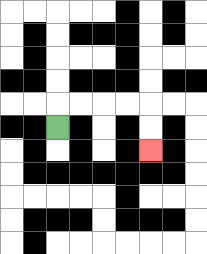{'start': '[2, 5]', 'end': '[6, 6]', 'path_directions': 'U,R,R,R,R,D,D', 'path_coordinates': '[[2, 5], [2, 4], [3, 4], [4, 4], [5, 4], [6, 4], [6, 5], [6, 6]]'}